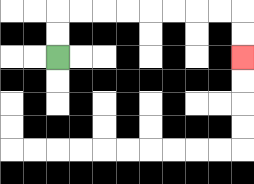{'start': '[2, 2]', 'end': '[10, 2]', 'path_directions': 'U,U,R,R,R,R,R,R,R,R,D,D', 'path_coordinates': '[[2, 2], [2, 1], [2, 0], [3, 0], [4, 0], [5, 0], [6, 0], [7, 0], [8, 0], [9, 0], [10, 0], [10, 1], [10, 2]]'}